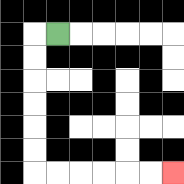{'start': '[2, 1]', 'end': '[7, 7]', 'path_directions': 'L,D,D,D,D,D,D,R,R,R,R,R,R', 'path_coordinates': '[[2, 1], [1, 1], [1, 2], [1, 3], [1, 4], [1, 5], [1, 6], [1, 7], [2, 7], [3, 7], [4, 7], [5, 7], [6, 7], [7, 7]]'}